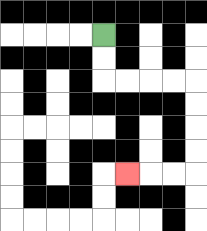{'start': '[4, 1]', 'end': '[5, 7]', 'path_directions': 'D,D,R,R,R,R,D,D,D,D,L,L,L', 'path_coordinates': '[[4, 1], [4, 2], [4, 3], [5, 3], [6, 3], [7, 3], [8, 3], [8, 4], [8, 5], [8, 6], [8, 7], [7, 7], [6, 7], [5, 7]]'}